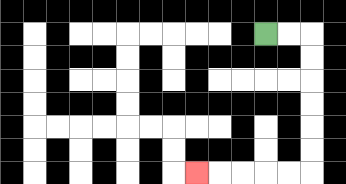{'start': '[11, 1]', 'end': '[8, 7]', 'path_directions': 'R,R,D,D,D,D,D,D,L,L,L,L,L', 'path_coordinates': '[[11, 1], [12, 1], [13, 1], [13, 2], [13, 3], [13, 4], [13, 5], [13, 6], [13, 7], [12, 7], [11, 7], [10, 7], [9, 7], [8, 7]]'}